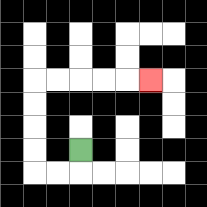{'start': '[3, 6]', 'end': '[6, 3]', 'path_directions': 'D,L,L,U,U,U,U,R,R,R,R,R', 'path_coordinates': '[[3, 6], [3, 7], [2, 7], [1, 7], [1, 6], [1, 5], [1, 4], [1, 3], [2, 3], [3, 3], [4, 3], [5, 3], [6, 3]]'}